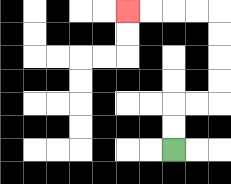{'start': '[7, 6]', 'end': '[5, 0]', 'path_directions': 'U,U,R,R,U,U,U,U,L,L,L,L', 'path_coordinates': '[[7, 6], [7, 5], [7, 4], [8, 4], [9, 4], [9, 3], [9, 2], [9, 1], [9, 0], [8, 0], [7, 0], [6, 0], [5, 0]]'}